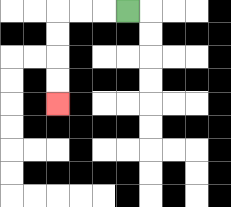{'start': '[5, 0]', 'end': '[2, 4]', 'path_directions': 'L,L,L,D,D,D,D', 'path_coordinates': '[[5, 0], [4, 0], [3, 0], [2, 0], [2, 1], [2, 2], [2, 3], [2, 4]]'}